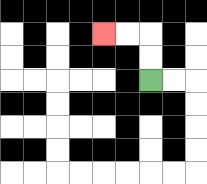{'start': '[6, 3]', 'end': '[4, 1]', 'path_directions': 'U,U,L,L', 'path_coordinates': '[[6, 3], [6, 2], [6, 1], [5, 1], [4, 1]]'}